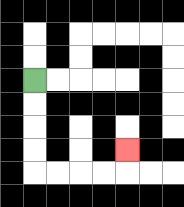{'start': '[1, 3]', 'end': '[5, 6]', 'path_directions': 'D,D,D,D,R,R,R,R,U', 'path_coordinates': '[[1, 3], [1, 4], [1, 5], [1, 6], [1, 7], [2, 7], [3, 7], [4, 7], [5, 7], [5, 6]]'}